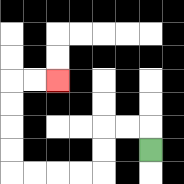{'start': '[6, 6]', 'end': '[2, 3]', 'path_directions': 'U,L,L,D,D,L,L,L,L,U,U,U,U,R,R', 'path_coordinates': '[[6, 6], [6, 5], [5, 5], [4, 5], [4, 6], [4, 7], [3, 7], [2, 7], [1, 7], [0, 7], [0, 6], [0, 5], [0, 4], [0, 3], [1, 3], [2, 3]]'}